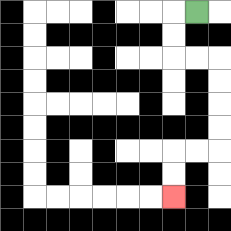{'start': '[8, 0]', 'end': '[7, 8]', 'path_directions': 'L,D,D,R,R,D,D,D,D,L,L,D,D', 'path_coordinates': '[[8, 0], [7, 0], [7, 1], [7, 2], [8, 2], [9, 2], [9, 3], [9, 4], [9, 5], [9, 6], [8, 6], [7, 6], [7, 7], [7, 8]]'}